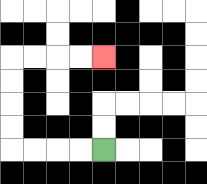{'start': '[4, 6]', 'end': '[4, 2]', 'path_directions': 'L,L,L,L,U,U,U,U,R,R,R,R', 'path_coordinates': '[[4, 6], [3, 6], [2, 6], [1, 6], [0, 6], [0, 5], [0, 4], [0, 3], [0, 2], [1, 2], [2, 2], [3, 2], [4, 2]]'}